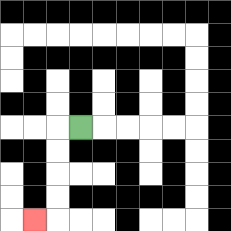{'start': '[3, 5]', 'end': '[1, 9]', 'path_directions': 'L,D,D,D,D,L', 'path_coordinates': '[[3, 5], [2, 5], [2, 6], [2, 7], [2, 8], [2, 9], [1, 9]]'}